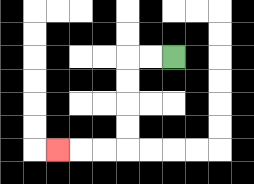{'start': '[7, 2]', 'end': '[2, 6]', 'path_directions': 'L,L,D,D,D,D,L,L,L', 'path_coordinates': '[[7, 2], [6, 2], [5, 2], [5, 3], [5, 4], [5, 5], [5, 6], [4, 6], [3, 6], [2, 6]]'}